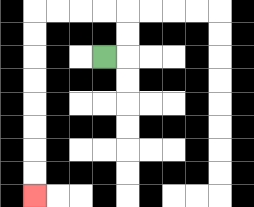{'start': '[4, 2]', 'end': '[1, 8]', 'path_directions': 'R,U,U,L,L,L,L,D,D,D,D,D,D,D,D', 'path_coordinates': '[[4, 2], [5, 2], [5, 1], [5, 0], [4, 0], [3, 0], [2, 0], [1, 0], [1, 1], [1, 2], [1, 3], [1, 4], [1, 5], [1, 6], [1, 7], [1, 8]]'}